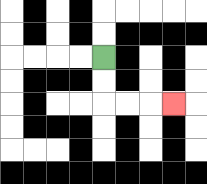{'start': '[4, 2]', 'end': '[7, 4]', 'path_directions': 'D,D,R,R,R', 'path_coordinates': '[[4, 2], [4, 3], [4, 4], [5, 4], [6, 4], [7, 4]]'}